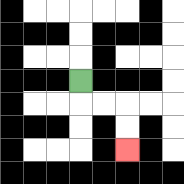{'start': '[3, 3]', 'end': '[5, 6]', 'path_directions': 'D,R,R,D,D', 'path_coordinates': '[[3, 3], [3, 4], [4, 4], [5, 4], [5, 5], [5, 6]]'}